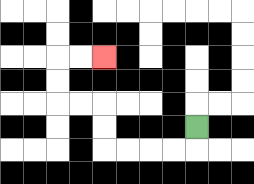{'start': '[8, 5]', 'end': '[4, 2]', 'path_directions': 'D,L,L,L,L,U,U,L,L,U,U,R,R', 'path_coordinates': '[[8, 5], [8, 6], [7, 6], [6, 6], [5, 6], [4, 6], [4, 5], [4, 4], [3, 4], [2, 4], [2, 3], [2, 2], [3, 2], [4, 2]]'}